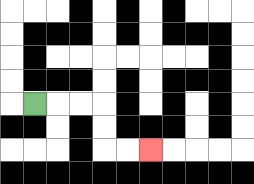{'start': '[1, 4]', 'end': '[6, 6]', 'path_directions': 'R,R,R,D,D,R,R', 'path_coordinates': '[[1, 4], [2, 4], [3, 4], [4, 4], [4, 5], [4, 6], [5, 6], [6, 6]]'}